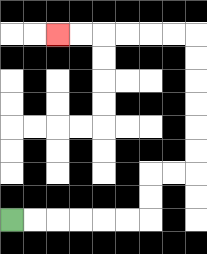{'start': '[0, 9]', 'end': '[2, 1]', 'path_directions': 'R,R,R,R,R,R,U,U,R,R,U,U,U,U,U,U,L,L,L,L,L,L', 'path_coordinates': '[[0, 9], [1, 9], [2, 9], [3, 9], [4, 9], [5, 9], [6, 9], [6, 8], [6, 7], [7, 7], [8, 7], [8, 6], [8, 5], [8, 4], [8, 3], [8, 2], [8, 1], [7, 1], [6, 1], [5, 1], [4, 1], [3, 1], [2, 1]]'}